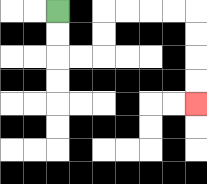{'start': '[2, 0]', 'end': '[8, 4]', 'path_directions': 'D,D,R,R,U,U,R,R,R,R,D,D,D,D', 'path_coordinates': '[[2, 0], [2, 1], [2, 2], [3, 2], [4, 2], [4, 1], [4, 0], [5, 0], [6, 0], [7, 0], [8, 0], [8, 1], [8, 2], [8, 3], [8, 4]]'}